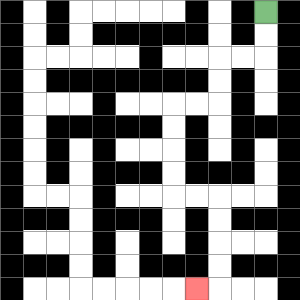{'start': '[11, 0]', 'end': '[8, 12]', 'path_directions': 'D,D,L,L,D,D,L,L,D,D,D,D,R,R,D,D,D,D,L', 'path_coordinates': '[[11, 0], [11, 1], [11, 2], [10, 2], [9, 2], [9, 3], [9, 4], [8, 4], [7, 4], [7, 5], [7, 6], [7, 7], [7, 8], [8, 8], [9, 8], [9, 9], [9, 10], [9, 11], [9, 12], [8, 12]]'}